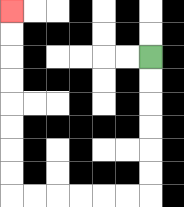{'start': '[6, 2]', 'end': '[0, 0]', 'path_directions': 'D,D,D,D,D,D,L,L,L,L,L,L,U,U,U,U,U,U,U,U', 'path_coordinates': '[[6, 2], [6, 3], [6, 4], [6, 5], [6, 6], [6, 7], [6, 8], [5, 8], [4, 8], [3, 8], [2, 8], [1, 8], [0, 8], [0, 7], [0, 6], [0, 5], [0, 4], [0, 3], [0, 2], [0, 1], [0, 0]]'}